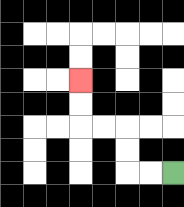{'start': '[7, 7]', 'end': '[3, 3]', 'path_directions': 'L,L,U,U,L,L,U,U', 'path_coordinates': '[[7, 7], [6, 7], [5, 7], [5, 6], [5, 5], [4, 5], [3, 5], [3, 4], [3, 3]]'}